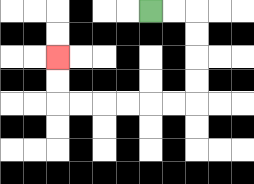{'start': '[6, 0]', 'end': '[2, 2]', 'path_directions': 'R,R,D,D,D,D,L,L,L,L,L,L,U,U', 'path_coordinates': '[[6, 0], [7, 0], [8, 0], [8, 1], [8, 2], [8, 3], [8, 4], [7, 4], [6, 4], [5, 4], [4, 4], [3, 4], [2, 4], [2, 3], [2, 2]]'}